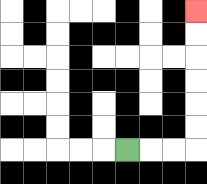{'start': '[5, 6]', 'end': '[8, 0]', 'path_directions': 'R,R,R,U,U,U,U,U,U', 'path_coordinates': '[[5, 6], [6, 6], [7, 6], [8, 6], [8, 5], [8, 4], [8, 3], [8, 2], [8, 1], [8, 0]]'}